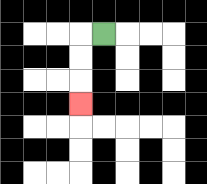{'start': '[4, 1]', 'end': '[3, 4]', 'path_directions': 'L,D,D,D', 'path_coordinates': '[[4, 1], [3, 1], [3, 2], [3, 3], [3, 4]]'}